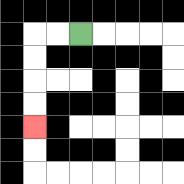{'start': '[3, 1]', 'end': '[1, 5]', 'path_directions': 'L,L,D,D,D,D', 'path_coordinates': '[[3, 1], [2, 1], [1, 1], [1, 2], [1, 3], [1, 4], [1, 5]]'}